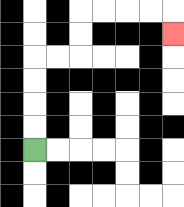{'start': '[1, 6]', 'end': '[7, 1]', 'path_directions': 'U,U,U,U,R,R,U,U,R,R,R,R,D', 'path_coordinates': '[[1, 6], [1, 5], [1, 4], [1, 3], [1, 2], [2, 2], [3, 2], [3, 1], [3, 0], [4, 0], [5, 0], [6, 0], [7, 0], [7, 1]]'}